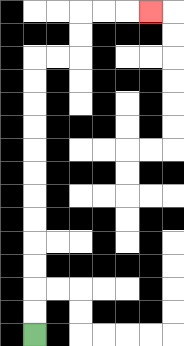{'start': '[1, 14]', 'end': '[6, 0]', 'path_directions': 'U,U,U,U,U,U,U,U,U,U,U,U,R,R,U,U,R,R,R', 'path_coordinates': '[[1, 14], [1, 13], [1, 12], [1, 11], [1, 10], [1, 9], [1, 8], [1, 7], [1, 6], [1, 5], [1, 4], [1, 3], [1, 2], [2, 2], [3, 2], [3, 1], [3, 0], [4, 0], [5, 0], [6, 0]]'}